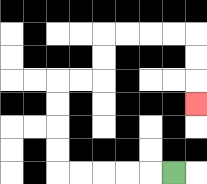{'start': '[7, 7]', 'end': '[8, 4]', 'path_directions': 'L,L,L,L,L,U,U,U,U,R,R,U,U,R,R,R,R,D,D,D', 'path_coordinates': '[[7, 7], [6, 7], [5, 7], [4, 7], [3, 7], [2, 7], [2, 6], [2, 5], [2, 4], [2, 3], [3, 3], [4, 3], [4, 2], [4, 1], [5, 1], [6, 1], [7, 1], [8, 1], [8, 2], [8, 3], [8, 4]]'}